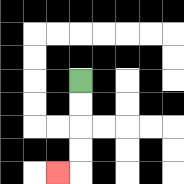{'start': '[3, 3]', 'end': '[2, 7]', 'path_directions': 'D,D,D,D,L', 'path_coordinates': '[[3, 3], [3, 4], [3, 5], [3, 6], [3, 7], [2, 7]]'}